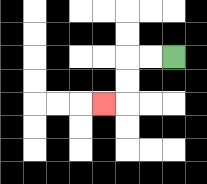{'start': '[7, 2]', 'end': '[4, 4]', 'path_directions': 'L,L,D,D,L', 'path_coordinates': '[[7, 2], [6, 2], [5, 2], [5, 3], [5, 4], [4, 4]]'}